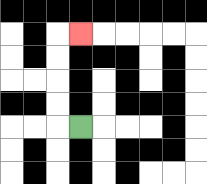{'start': '[3, 5]', 'end': '[3, 1]', 'path_directions': 'L,U,U,U,U,R', 'path_coordinates': '[[3, 5], [2, 5], [2, 4], [2, 3], [2, 2], [2, 1], [3, 1]]'}